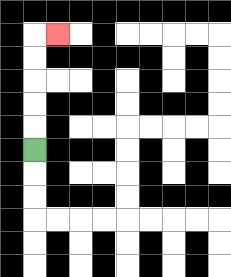{'start': '[1, 6]', 'end': '[2, 1]', 'path_directions': 'U,U,U,U,U,R', 'path_coordinates': '[[1, 6], [1, 5], [1, 4], [1, 3], [1, 2], [1, 1], [2, 1]]'}